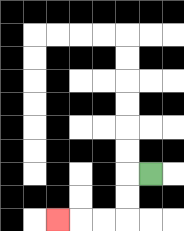{'start': '[6, 7]', 'end': '[2, 9]', 'path_directions': 'L,D,D,L,L,L', 'path_coordinates': '[[6, 7], [5, 7], [5, 8], [5, 9], [4, 9], [3, 9], [2, 9]]'}